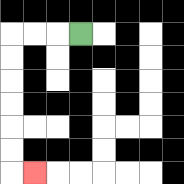{'start': '[3, 1]', 'end': '[1, 7]', 'path_directions': 'L,L,L,D,D,D,D,D,D,R', 'path_coordinates': '[[3, 1], [2, 1], [1, 1], [0, 1], [0, 2], [0, 3], [0, 4], [0, 5], [0, 6], [0, 7], [1, 7]]'}